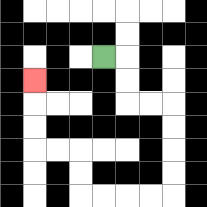{'start': '[4, 2]', 'end': '[1, 3]', 'path_directions': 'R,D,D,R,R,D,D,D,D,L,L,L,L,U,U,L,L,U,U,U', 'path_coordinates': '[[4, 2], [5, 2], [5, 3], [5, 4], [6, 4], [7, 4], [7, 5], [7, 6], [7, 7], [7, 8], [6, 8], [5, 8], [4, 8], [3, 8], [3, 7], [3, 6], [2, 6], [1, 6], [1, 5], [1, 4], [1, 3]]'}